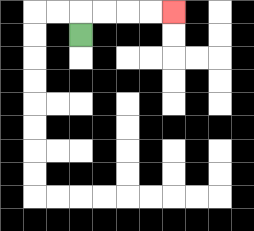{'start': '[3, 1]', 'end': '[7, 0]', 'path_directions': 'U,R,R,R,R', 'path_coordinates': '[[3, 1], [3, 0], [4, 0], [5, 0], [6, 0], [7, 0]]'}